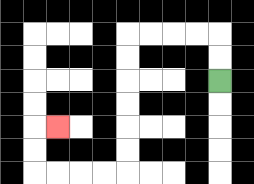{'start': '[9, 3]', 'end': '[2, 5]', 'path_directions': 'U,U,L,L,L,L,D,D,D,D,D,D,L,L,L,L,U,U,R', 'path_coordinates': '[[9, 3], [9, 2], [9, 1], [8, 1], [7, 1], [6, 1], [5, 1], [5, 2], [5, 3], [5, 4], [5, 5], [5, 6], [5, 7], [4, 7], [3, 7], [2, 7], [1, 7], [1, 6], [1, 5], [2, 5]]'}